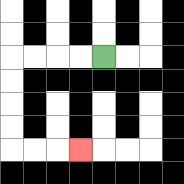{'start': '[4, 2]', 'end': '[3, 6]', 'path_directions': 'L,L,L,L,D,D,D,D,R,R,R', 'path_coordinates': '[[4, 2], [3, 2], [2, 2], [1, 2], [0, 2], [0, 3], [0, 4], [0, 5], [0, 6], [1, 6], [2, 6], [3, 6]]'}